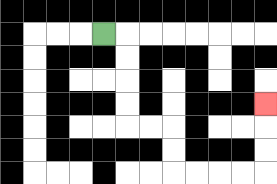{'start': '[4, 1]', 'end': '[11, 4]', 'path_directions': 'R,D,D,D,D,R,R,D,D,R,R,R,R,U,U,U', 'path_coordinates': '[[4, 1], [5, 1], [5, 2], [5, 3], [5, 4], [5, 5], [6, 5], [7, 5], [7, 6], [7, 7], [8, 7], [9, 7], [10, 7], [11, 7], [11, 6], [11, 5], [11, 4]]'}